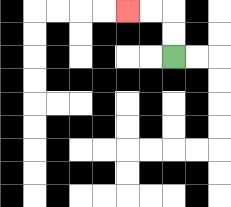{'start': '[7, 2]', 'end': '[5, 0]', 'path_directions': 'U,U,L,L', 'path_coordinates': '[[7, 2], [7, 1], [7, 0], [6, 0], [5, 0]]'}